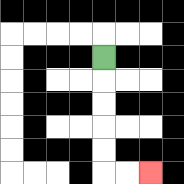{'start': '[4, 2]', 'end': '[6, 7]', 'path_directions': 'D,D,D,D,D,R,R', 'path_coordinates': '[[4, 2], [4, 3], [4, 4], [4, 5], [4, 6], [4, 7], [5, 7], [6, 7]]'}